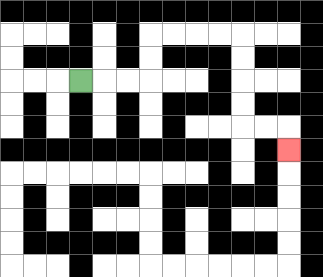{'start': '[3, 3]', 'end': '[12, 6]', 'path_directions': 'R,R,R,U,U,R,R,R,R,D,D,D,D,R,R,D', 'path_coordinates': '[[3, 3], [4, 3], [5, 3], [6, 3], [6, 2], [6, 1], [7, 1], [8, 1], [9, 1], [10, 1], [10, 2], [10, 3], [10, 4], [10, 5], [11, 5], [12, 5], [12, 6]]'}